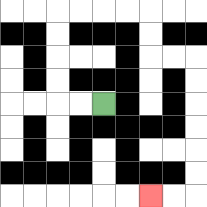{'start': '[4, 4]', 'end': '[6, 8]', 'path_directions': 'L,L,U,U,U,U,R,R,R,R,D,D,R,R,D,D,D,D,D,D,L,L', 'path_coordinates': '[[4, 4], [3, 4], [2, 4], [2, 3], [2, 2], [2, 1], [2, 0], [3, 0], [4, 0], [5, 0], [6, 0], [6, 1], [6, 2], [7, 2], [8, 2], [8, 3], [8, 4], [8, 5], [8, 6], [8, 7], [8, 8], [7, 8], [6, 8]]'}